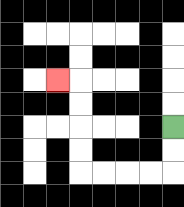{'start': '[7, 5]', 'end': '[2, 3]', 'path_directions': 'D,D,L,L,L,L,U,U,U,U,L', 'path_coordinates': '[[7, 5], [7, 6], [7, 7], [6, 7], [5, 7], [4, 7], [3, 7], [3, 6], [3, 5], [3, 4], [3, 3], [2, 3]]'}